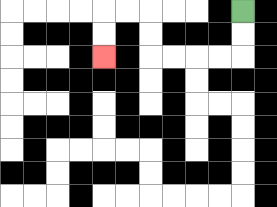{'start': '[10, 0]', 'end': '[4, 2]', 'path_directions': 'D,D,L,L,L,L,U,U,L,L,D,D', 'path_coordinates': '[[10, 0], [10, 1], [10, 2], [9, 2], [8, 2], [7, 2], [6, 2], [6, 1], [6, 0], [5, 0], [4, 0], [4, 1], [4, 2]]'}